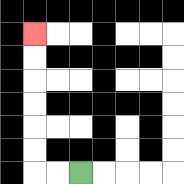{'start': '[3, 7]', 'end': '[1, 1]', 'path_directions': 'L,L,U,U,U,U,U,U', 'path_coordinates': '[[3, 7], [2, 7], [1, 7], [1, 6], [1, 5], [1, 4], [1, 3], [1, 2], [1, 1]]'}